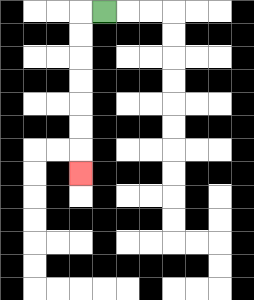{'start': '[4, 0]', 'end': '[3, 7]', 'path_directions': 'L,D,D,D,D,D,D,D', 'path_coordinates': '[[4, 0], [3, 0], [3, 1], [3, 2], [3, 3], [3, 4], [3, 5], [3, 6], [3, 7]]'}